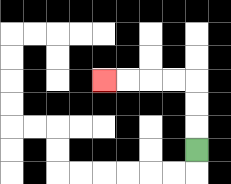{'start': '[8, 6]', 'end': '[4, 3]', 'path_directions': 'U,U,U,L,L,L,L', 'path_coordinates': '[[8, 6], [8, 5], [8, 4], [8, 3], [7, 3], [6, 3], [5, 3], [4, 3]]'}